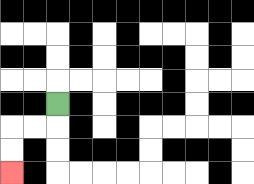{'start': '[2, 4]', 'end': '[0, 7]', 'path_directions': 'D,L,L,D,D', 'path_coordinates': '[[2, 4], [2, 5], [1, 5], [0, 5], [0, 6], [0, 7]]'}